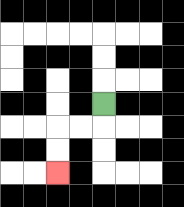{'start': '[4, 4]', 'end': '[2, 7]', 'path_directions': 'D,L,L,D,D', 'path_coordinates': '[[4, 4], [4, 5], [3, 5], [2, 5], [2, 6], [2, 7]]'}